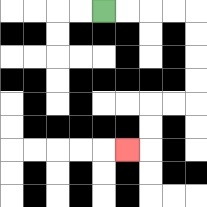{'start': '[4, 0]', 'end': '[5, 6]', 'path_directions': 'R,R,R,R,D,D,D,D,L,L,D,D,L', 'path_coordinates': '[[4, 0], [5, 0], [6, 0], [7, 0], [8, 0], [8, 1], [8, 2], [8, 3], [8, 4], [7, 4], [6, 4], [6, 5], [6, 6], [5, 6]]'}